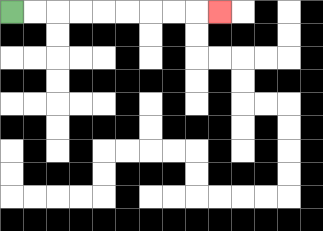{'start': '[0, 0]', 'end': '[9, 0]', 'path_directions': 'R,R,R,R,R,R,R,R,R', 'path_coordinates': '[[0, 0], [1, 0], [2, 0], [3, 0], [4, 0], [5, 0], [6, 0], [7, 0], [8, 0], [9, 0]]'}